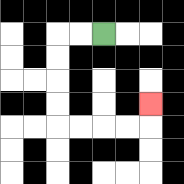{'start': '[4, 1]', 'end': '[6, 4]', 'path_directions': 'L,L,D,D,D,D,R,R,R,R,U', 'path_coordinates': '[[4, 1], [3, 1], [2, 1], [2, 2], [2, 3], [2, 4], [2, 5], [3, 5], [4, 5], [5, 5], [6, 5], [6, 4]]'}